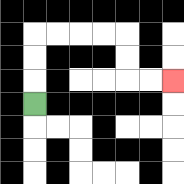{'start': '[1, 4]', 'end': '[7, 3]', 'path_directions': 'U,U,U,R,R,R,R,D,D,R,R', 'path_coordinates': '[[1, 4], [1, 3], [1, 2], [1, 1], [2, 1], [3, 1], [4, 1], [5, 1], [5, 2], [5, 3], [6, 3], [7, 3]]'}